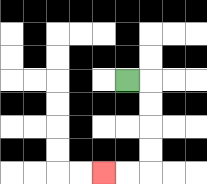{'start': '[5, 3]', 'end': '[4, 7]', 'path_directions': 'R,D,D,D,D,L,L', 'path_coordinates': '[[5, 3], [6, 3], [6, 4], [6, 5], [6, 6], [6, 7], [5, 7], [4, 7]]'}